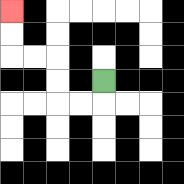{'start': '[4, 3]', 'end': '[0, 0]', 'path_directions': 'D,L,L,U,U,L,L,U,U', 'path_coordinates': '[[4, 3], [4, 4], [3, 4], [2, 4], [2, 3], [2, 2], [1, 2], [0, 2], [0, 1], [0, 0]]'}